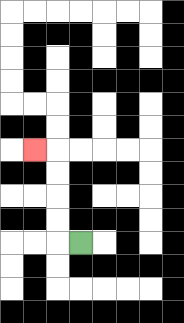{'start': '[3, 10]', 'end': '[1, 6]', 'path_directions': 'L,U,U,U,U,L', 'path_coordinates': '[[3, 10], [2, 10], [2, 9], [2, 8], [2, 7], [2, 6], [1, 6]]'}